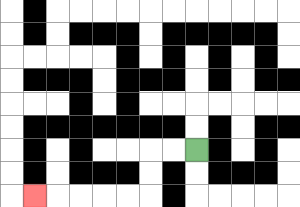{'start': '[8, 6]', 'end': '[1, 8]', 'path_directions': 'L,L,D,D,L,L,L,L,L', 'path_coordinates': '[[8, 6], [7, 6], [6, 6], [6, 7], [6, 8], [5, 8], [4, 8], [3, 8], [2, 8], [1, 8]]'}